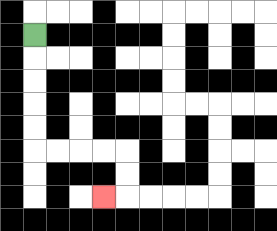{'start': '[1, 1]', 'end': '[4, 8]', 'path_directions': 'D,D,D,D,D,R,R,R,R,D,D,L', 'path_coordinates': '[[1, 1], [1, 2], [1, 3], [1, 4], [1, 5], [1, 6], [2, 6], [3, 6], [4, 6], [5, 6], [5, 7], [5, 8], [4, 8]]'}